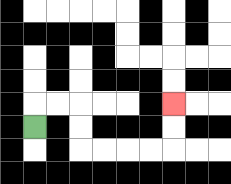{'start': '[1, 5]', 'end': '[7, 4]', 'path_directions': 'U,R,R,D,D,R,R,R,R,U,U', 'path_coordinates': '[[1, 5], [1, 4], [2, 4], [3, 4], [3, 5], [3, 6], [4, 6], [5, 6], [6, 6], [7, 6], [7, 5], [7, 4]]'}